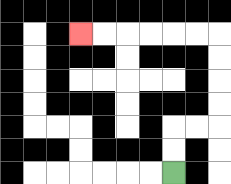{'start': '[7, 7]', 'end': '[3, 1]', 'path_directions': 'U,U,R,R,U,U,U,U,L,L,L,L,L,L', 'path_coordinates': '[[7, 7], [7, 6], [7, 5], [8, 5], [9, 5], [9, 4], [9, 3], [9, 2], [9, 1], [8, 1], [7, 1], [6, 1], [5, 1], [4, 1], [3, 1]]'}